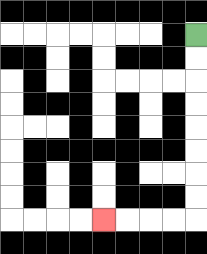{'start': '[8, 1]', 'end': '[4, 9]', 'path_directions': 'D,D,D,D,D,D,D,D,L,L,L,L', 'path_coordinates': '[[8, 1], [8, 2], [8, 3], [8, 4], [8, 5], [8, 6], [8, 7], [8, 8], [8, 9], [7, 9], [6, 9], [5, 9], [4, 9]]'}